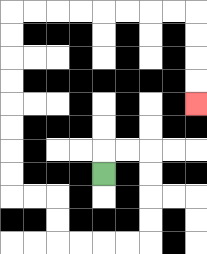{'start': '[4, 7]', 'end': '[8, 4]', 'path_directions': 'U,R,R,D,D,D,D,L,L,L,L,U,U,L,L,U,U,U,U,U,U,U,U,R,R,R,R,R,R,R,R,D,D,D,D', 'path_coordinates': '[[4, 7], [4, 6], [5, 6], [6, 6], [6, 7], [6, 8], [6, 9], [6, 10], [5, 10], [4, 10], [3, 10], [2, 10], [2, 9], [2, 8], [1, 8], [0, 8], [0, 7], [0, 6], [0, 5], [0, 4], [0, 3], [0, 2], [0, 1], [0, 0], [1, 0], [2, 0], [3, 0], [4, 0], [5, 0], [6, 0], [7, 0], [8, 0], [8, 1], [8, 2], [8, 3], [8, 4]]'}